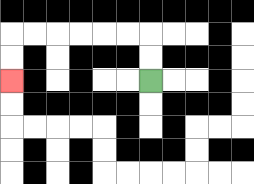{'start': '[6, 3]', 'end': '[0, 3]', 'path_directions': 'U,U,L,L,L,L,L,L,D,D', 'path_coordinates': '[[6, 3], [6, 2], [6, 1], [5, 1], [4, 1], [3, 1], [2, 1], [1, 1], [0, 1], [0, 2], [0, 3]]'}